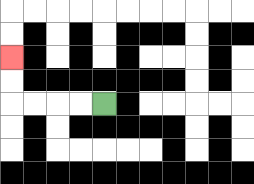{'start': '[4, 4]', 'end': '[0, 2]', 'path_directions': 'L,L,L,L,U,U', 'path_coordinates': '[[4, 4], [3, 4], [2, 4], [1, 4], [0, 4], [0, 3], [0, 2]]'}